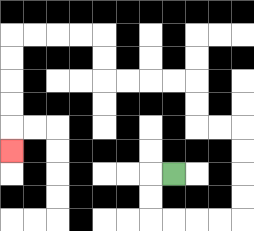{'start': '[7, 7]', 'end': '[0, 6]', 'path_directions': 'L,D,D,R,R,R,R,U,U,U,U,L,L,U,U,L,L,L,L,U,U,L,L,L,L,D,D,D,D,D', 'path_coordinates': '[[7, 7], [6, 7], [6, 8], [6, 9], [7, 9], [8, 9], [9, 9], [10, 9], [10, 8], [10, 7], [10, 6], [10, 5], [9, 5], [8, 5], [8, 4], [8, 3], [7, 3], [6, 3], [5, 3], [4, 3], [4, 2], [4, 1], [3, 1], [2, 1], [1, 1], [0, 1], [0, 2], [0, 3], [0, 4], [0, 5], [0, 6]]'}